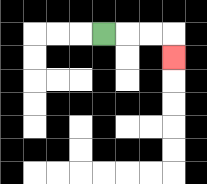{'start': '[4, 1]', 'end': '[7, 2]', 'path_directions': 'R,R,R,D', 'path_coordinates': '[[4, 1], [5, 1], [6, 1], [7, 1], [7, 2]]'}